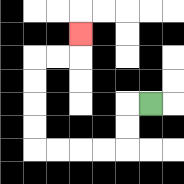{'start': '[6, 4]', 'end': '[3, 1]', 'path_directions': 'L,D,D,L,L,L,L,U,U,U,U,R,R,U', 'path_coordinates': '[[6, 4], [5, 4], [5, 5], [5, 6], [4, 6], [3, 6], [2, 6], [1, 6], [1, 5], [1, 4], [1, 3], [1, 2], [2, 2], [3, 2], [3, 1]]'}